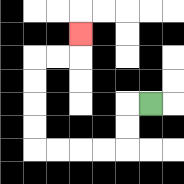{'start': '[6, 4]', 'end': '[3, 1]', 'path_directions': 'L,D,D,L,L,L,L,U,U,U,U,R,R,U', 'path_coordinates': '[[6, 4], [5, 4], [5, 5], [5, 6], [4, 6], [3, 6], [2, 6], [1, 6], [1, 5], [1, 4], [1, 3], [1, 2], [2, 2], [3, 2], [3, 1]]'}